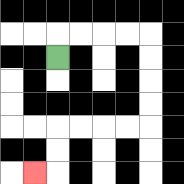{'start': '[2, 2]', 'end': '[1, 7]', 'path_directions': 'U,R,R,R,R,D,D,D,D,L,L,L,L,D,D,L', 'path_coordinates': '[[2, 2], [2, 1], [3, 1], [4, 1], [5, 1], [6, 1], [6, 2], [6, 3], [6, 4], [6, 5], [5, 5], [4, 5], [3, 5], [2, 5], [2, 6], [2, 7], [1, 7]]'}